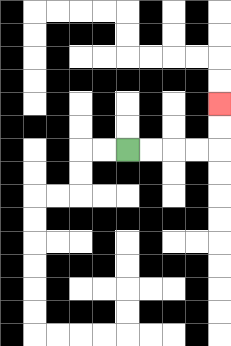{'start': '[5, 6]', 'end': '[9, 4]', 'path_directions': 'R,R,R,R,U,U', 'path_coordinates': '[[5, 6], [6, 6], [7, 6], [8, 6], [9, 6], [9, 5], [9, 4]]'}